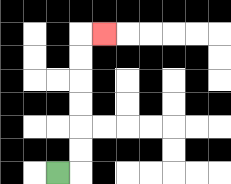{'start': '[2, 7]', 'end': '[4, 1]', 'path_directions': 'R,U,U,U,U,U,U,R', 'path_coordinates': '[[2, 7], [3, 7], [3, 6], [3, 5], [3, 4], [3, 3], [3, 2], [3, 1], [4, 1]]'}